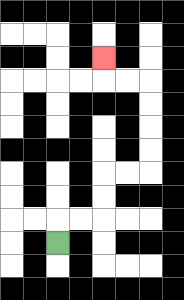{'start': '[2, 10]', 'end': '[4, 2]', 'path_directions': 'U,R,R,U,U,R,R,U,U,U,U,L,L,U', 'path_coordinates': '[[2, 10], [2, 9], [3, 9], [4, 9], [4, 8], [4, 7], [5, 7], [6, 7], [6, 6], [6, 5], [6, 4], [6, 3], [5, 3], [4, 3], [4, 2]]'}